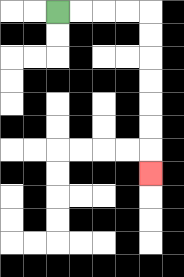{'start': '[2, 0]', 'end': '[6, 7]', 'path_directions': 'R,R,R,R,D,D,D,D,D,D,D', 'path_coordinates': '[[2, 0], [3, 0], [4, 0], [5, 0], [6, 0], [6, 1], [6, 2], [6, 3], [6, 4], [6, 5], [6, 6], [6, 7]]'}